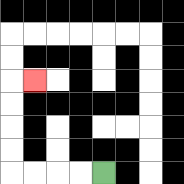{'start': '[4, 7]', 'end': '[1, 3]', 'path_directions': 'L,L,L,L,U,U,U,U,R', 'path_coordinates': '[[4, 7], [3, 7], [2, 7], [1, 7], [0, 7], [0, 6], [0, 5], [0, 4], [0, 3], [1, 3]]'}